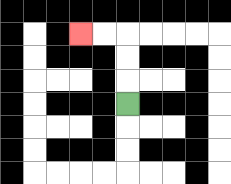{'start': '[5, 4]', 'end': '[3, 1]', 'path_directions': 'U,U,U,L,L', 'path_coordinates': '[[5, 4], [5, 3], [5, 2], [5, 1], [4, 1], [3, 1]]'}